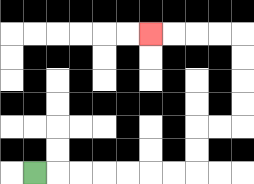{'start': '[1, 7]', 'end': '[6, 1]', 'path_directions': 'R,R,R,R,R,R,R,U,U,R,R,U,U,U,U,L,L,L,L', 'path_coordinates': '[[1, 7], [2, 7], [3, 7], [4, 7], [5, 7], [6, 7], [7, 7], [8, 7], [8, 6], [8, 5], [9, 5], [10, 5], [10, 4], [10, 3], [10, 2], [10, 1], [9, 1], [8, 1], [7, 1], [6, 1]]'}